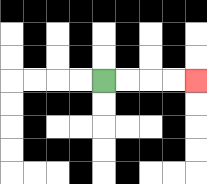{'start': '[4, 3]', 'end': '[8, 3]', 'path_directions': 'R,R,R,R', 'path_coordinates': '[[4, 3], [5, 3], [6, 3], [7, 3], [8, 3]]'}